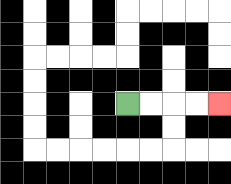{'start': '[5, 4]', 'end': '[9, 4]', 'path_directions': 'R,R,R,R', 'path_coordinates': '[[5, 4], [6, 4], [7, 4], [8, 4], [9, 4]]'}